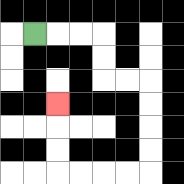{'start': '[1, 1]', 'end': '[2, 4]', 'path_directions': 'R,R,R,D,D,R,R,D,D,D,D,L,L,L,L,U,U,U', 'path_coordinates': '[[1, 1], [2, 1], [3, 1], [4, 1], [4, 2], [4, 3], [5, 3], [6, 3], [6, 4], [6, 5], [6, 6], [6, 7], [5, 7], [4, 7], [3, 7], [2, 7], [2, 6], [2, 5], [2, 4]]'}